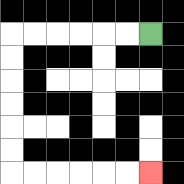{'start': '[6, 1]', 'end': '[6, 7]', 'path_directions': 'L,L,L,L,L,L,D,D,D,D,D,D,R,R,R,R,R,R', 'path_coordinates': '[[6, 1], [5, 1], [4, 1], [3, 1], [2, 1], [1, 1], [0, 1], [0, 2], [0, 3], [0, 4], [0, 5], [0, 6], [0, 7], [1, 7], [2, 7], [3, 7], [4, 7], [5, 7], [6, 7]]'}